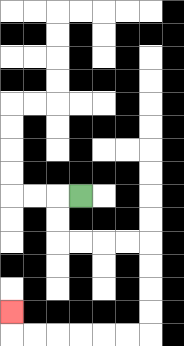{'start': '[3, 8]', 'end': '[0, 13]', 'path_directions': 'L,D,D,R,R,R,R,D,D,D,D,L,L,L,L,L,L,U', 'path_coordinates': '[[3, 8], [2, 8], [2, 9], [2, 10], [3, 10], [4, 10], [5, 10], [6, 10], [6, 11], [6, 12], [6, 13], [6, 14], [5, 14], [4, 14], [3, 14], [2, 14], [1, 14], [0, 14], [0, 13]]'}